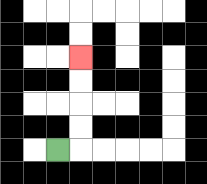{'start': '[2, 6]', 'end': '[3, 2]', 'path_directions': 'R,U,U,U,U', 'path_coordinates': '[[2, 6], [3, 6], [3, 5], [3, 4], [3, 3], [3, 2]]'}